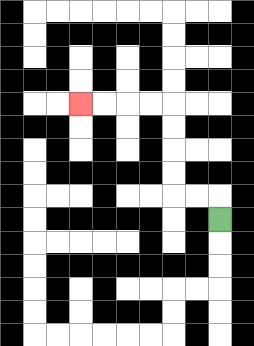{'start': '[9, 9]', 'end': '[3, 4]', 'path_directions': 'U,L,L,U,U,U,U,L,L,L,L', 'path_coordinates': '[[9, 9], [9, 8], [8, 8], [7, 8], [7, 7], [7, 6], [7, 5], [7, 4], [6, 4], [5, 4], [4, 4], [3, 4]]'}